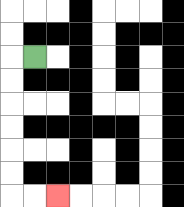{'start': '[1, 2]', 'end': '[2, 8]', 'path_directions': 'L,D,D,D,D,D,D,R,R', 'path_coordinates': '[[1, 2], [0, 2], [0, 3], [0, 4], [0, 5], [0, 6], [0, 7], [0, 8], [1, 8], [2, 8]]'}